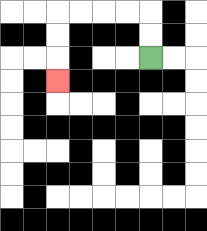{'start': '[6, 2]', 'end': '[2, 3]', 'path_directions': 'U,U,L,L,L,L,D,D,D', 'path_coordinates': '[[6, 2], [6, 1], [6, 0], [5, 0], [4, 0], [3, 0], [2, 0], [2, 1], [2, 2], [2, 3]]'}